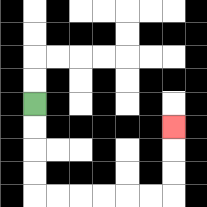{'start': '[1, 4]', 'end': '[7, 5]', 'path_directions': 'D,D,D,D,R,R,R,R,R,R,U,U,U', 'path_coordinates': '[[1, 4], [1, 5], [1, 6], [1, 7], [1, 8], [2, 8], [3, 8], [4, 8], [5, 8], [6, 8], [7, 8], [7, 7], [7, 6], [7, 5]]'}